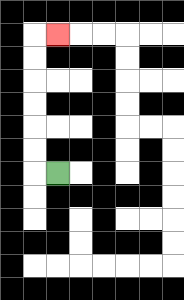{'start': '[2, 7]', 'end': '[2, 1]', 'path_directions': 'L,U,U,U,U,U,U,R', 'path_coordinates': '[[2, 7], [1, 7], [1, 6], [1, 5], [1, 4], [1, 3], [1, 2], [1, 1], [2, 1]]'}